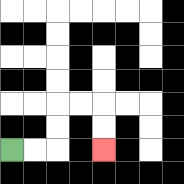{'start': '[0, 6]', 'end': '[4, 6]', 'path_directions': 'R,R,U,U,R,R,D,D', 'path_coordinates': '[[0, 6], [1, 6], [2, 6], [2, 5], [2, 4], [3, 4], [4, 4], [4, 5], [4, 6]]'}